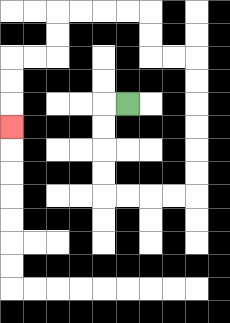{'start': '[5, 4]', 'end': '[0, 5]', 'path_directions': 'L,D,D,D,D,R,R,R,R,U,U,U,U,U,U,L,L,U,U,L,L,L,L,D,D,L,L,D,D,D', 'path_coordinates': '[[5, 4], [4, 4], [4, 5], [4, 6], [4, 7], [4, 8], [5, 8], [6, 8], [7, 8], [8, 8], [8, 7], [8, 6], [8, 5], [8, 4], [8, 3], [8, 2], [7, 2], [6, 2], [6, 1], [6, 0], [5, 0], [4, 0], [3, 0], [2, 0], [2, 1], [2, 2], [1, 2], [0, 2], [0, 3], [0, 4], [0, 5]]'}